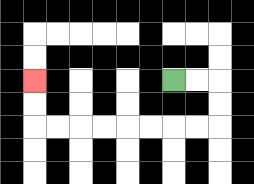{'start': '[7, 3]', 'end': '[1, 3]', 'path_directions': 'R,R,D,D,L,L,L,L,L,L,L,L,U,U', 'path_coordinates': '[[7, 3], [8, 3], [9, 3], [9, 4], [9, 5], [8, 5], [7, 5], [6, 5], [5, 5], [4, 5], [3, 5], [2, 5], [1, 5], [1, 4], [1, 3]]'}